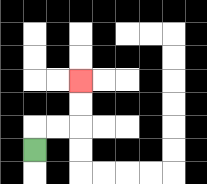{'start': '[1, 6]', 'end': '[3, 3]', 'path_directions': 'U,R,R,U,U', 'path_coordinates': '[[1, 6], [1, 5], [2, 5], [3, 5], [3, 4], [3, 3]]'}